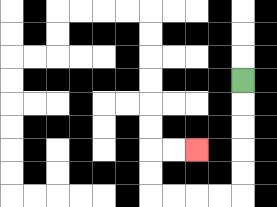{'start': '[10, 3]', 'end': '[8, 6]', 'path_directions': 'D,D,D,D,D,L,L,L,L,U,U,R,R', 'path_coordinates': '[[10, 3], [10, 4], [10, 5], [10, 6], [10, 7], [10, 8], [9, 8], [8, 8], [7, 8], [6, 8], [6, 7], [6, 6], [7, 6], [8, 6]]'}